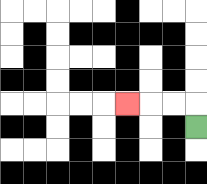{'start': '[8, 5]', 'end': '[5, 4]', 'path_directions': 'U,L,L,L', 'path_coordinates': '[[8, 5], [8, 4], [7, 4], [6, 4], [5, 4]]'}